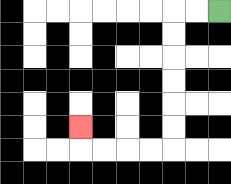{'start': '[9, 0]', 'end': '[3, 5]', 'path_directions': 'L,L,D,D,D,D,D,D,L,L,L,L,U', 'path_coordinates': '[[9, 0], [8, 0], [7, 0], [7, 1], [7, 2], [7, 3], [7, 4], [7, 5], [7, 6], [6, 6], [5, 6], [4, 6], [3, 6], [3, 5]]'}